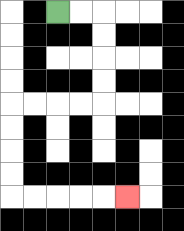{'start': '[2, 0]', 'end': '[5, 8]', 'path_directions': 'R,R,D,D,D,D,L,L,L,L,D,D,D,D,R,R,R,R,R', 'path_coordinates': '[[2, 0], [3, 0], [4, 0], [4, 1], [4, 2], [4, 3], [4, 4], [3, 4], [2, 4], [1, 4], [0, 4], [0, 5], [0, 6], [0, 7], [0, 8], [1, 8], [2, 8], [3, 8], [4, 8], [5, 8]]'}